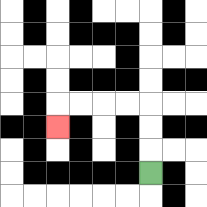{'start': '[6, 7]', 'end': '[2, 5]', 'path_directions': 'U,U,U,L,L,L,L,D', 'path_coordinates': '[[6, 7], [6, 6], [6, 5], [6, 4], [5, 4], [4, 4], [3, 4], [2, 4], [2, 5]]'}